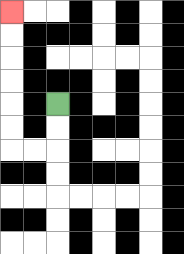{'start': '[2, 4]', 'end': '[0, 0]', 'path_directions': 'D,D,L,L,U,U,U,U,U,U', 'path_coordinates': '[[2, 4], [2, 5], [2, 6], [1, 6], [0, 6], [0, 5], [0, 4], [0, 3], [0, 2], [0, 1], [0, 0]]'}